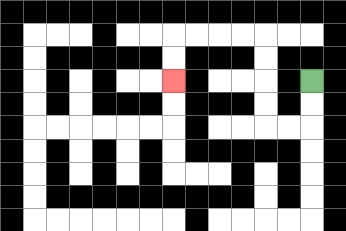{'start': '[13, 3]', 'end': '[7, 3]', 'path_directions': 'D,D,L,L,U,U,U,U,L,L,L,L,D,D', 'path_coordinates': '[[13, 3], [13, 4], [13, 5], [12, 5], [11, 5], [11, 4], [11, 3], [11, 2], [11, 1], [10, 1], [9, 1], [8, 1], [7, 1], [7, 2], [7, 3]]'}